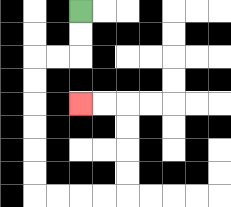{'start': '[3, 0]', 'end': '[3, 4]', 'path_directions': 'D,D,L,L,D,D,D,D,D,D,R,R,R,R,U,U,U,U,L,L', 'path_coordinates': '[[3, 0], [3, 1], [3, 2], [2, 2], [1, 2], [1, 3], [1, 4], [1, 5], [1, 6], [1, 7], [1, 8], [2, 8], [3, 8], [4, 8], [5, 8], [5, 7], [5, 6], [5, 5], [5, 4], [4, 4], [3, 4]]'}